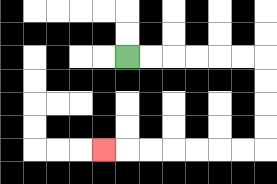{'start': '[5, 2]', 'end': '[4, 6]', 'path_directions': 'R,R,R,R,R,R,D,D,D,D,L,L,L,L,L,L,L', 'path_coordinates': '[[5, 2], [6, 2], [7, 2], [8, 2], [9, 2], [10, 2], [11, 2], [11, 3], [11, 4], [11, 5], [11, 6], [10, 6], [9, 6], [8, 6], [7, 6], [6, 6], [5, 6], [4, 6]]'}